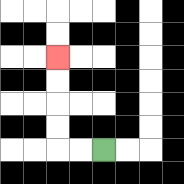{'start': '[4, 6]', 'end': '[2, 2]', 'path_directions': 'L,L,U,U,U,U', 'path_coordinates': '[[4, 6], [3, 6], [2, 6], [2, 5], [2, 4], [2, 3], [2, 2]]'}